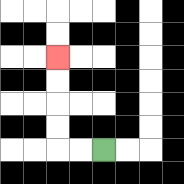{'start': '[4, 6]', 'end': '[2, 2]', 'path_directions': 'L,L,U,U,U,U', 'path_coordinates': '[[4, 6], [3, 6], [2, 6], [2, 5], [2, 4], [2, 3], [2, 2]]'}